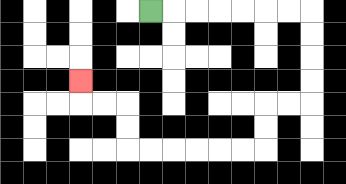{'start': '[6, 0]', 'end': '[3, 3]', 'path_directions': 'R,R,R,R,R,R,R,D,D,D,D,L,L,D,D,L,L,L,L,L,L,U,U,L,L,U', 'path_coordinates': '[[6, 0], [7, 0], [8, 0], [9, 0], [10, 0], [11, 0], [12, 0], [13, 0], [13, 1], [13, 2], [13, 3], [13, 4], [12, 4], [11, 4], [11, 5], [11, 6], [10, 6], [9, 6], [8, 6], [7, 6], [6, 6], [5, 6], [5, 5], [5, 4], [4, 4], [3, 4], [3, 3]]'}